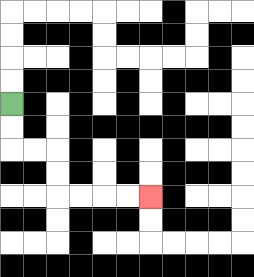{'start': '[0, 4]', 'end': '[6, 8]', 'path_directions': 'D,D,R,R,D,D,R,R,R,R', 'path_coordinates': '[[0, 4], [0, 5], [0, 6], [1, 6], [2, 6], [2, 7], [2, 8], [3, 8], [4, 8], [5, 8], [6, 8]]'}